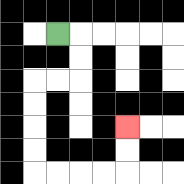{'start': '[2, 1]', 'end': '[5, 5]', 'path_directions': 'R,D,D,L,L,D,D,D,D,R,R,R,R,U,U', 'path_coordinates': '[[2, 1], [3, 1], [3, 2], [3, 3], [2, 3], [1, 3], [1, 4], [1, 5], [1, 6], [1, 7], [2, 7], [3, 7], [4, 7], [5, 7], [5, 6], [5, 5]]'}